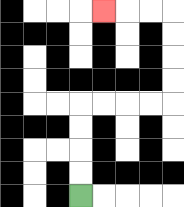{'start': '[3, 8]', 'end': '[4, 0]', 'path_directions': 'U,U,U,U,R,R,R,R,U,U,U,U,L,L,L', 'path_coordinates': '[[3, 8], [3, 7], [3, 6], [3, 5], [3, 4], [4, 4], [5, 4], [6, 4], [7, 4], [7, 3], [7, 2], [7, 1], [7, 0], [6, 0], [5, 0], [4, 0]]'}